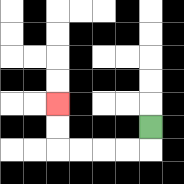{'start': '[6, 5]', 'end': '[2, 4]', 'path_directions': 'D,L,L,L,L,U,U', 'path_coordinates': '[[6, 5], [6, 6], [5, 6], [4, 6], [3, 6], [2, 6], [2, 5], [2, 4]]'}